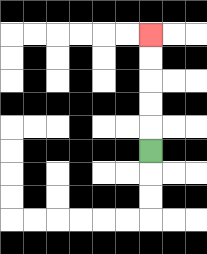{'start': '[6, 6]', 'end': '[6, 1]', 'path_directions': 'U,U,U,U,U', 'path_coordinates': '[[6, 6], [6, 5], [6, 4], [6, 3], [6, 2], [6, 1]]'}